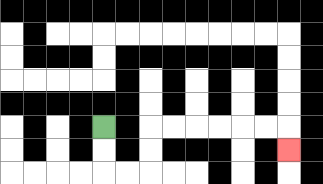{'start': '[4, 5]', 'end': '[12, 6]', 'path_directions': 'D,D,R,R,U,U,R,R,R,R,R,R,D', 'path_coordinates': '[[4, 5], [4, 6], [4, 7], [5, 7], [6, 7], [6, 6], [6, 5], [7, 5], [8, 5], [9, 5], [10, 5], [11, 5], [12, 5], [12, 6]]'}